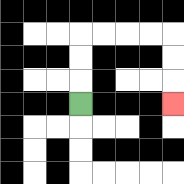{'start': '[3, 4]', 'end': '[7, 4]', 'path_directions': 'U,U,U,R,R,R,R,D,D,D', 'path_coordinates': '[[3, 4], [3, 3], [3, 2], [3, 1], [4, 1], [5, 1], [6, 1], [7, 1], [7, 2], [7, 3], [7, 4]]'}